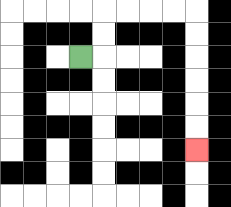{'start': '[3, 2]', 'end': '[8, 6]', 'path_directions': 'R,U,U,R,R,R,R,D,D,D,D,D,D', 'path_coordinates': '[[3, 2], [4, 2], [4, 1], [4, 0], [5, 0], [6, 0], [7, 0], [8, 0], [8, 1], [8, 2], [8, 3], [8, 4], [8, 5], [8, 6]]'}